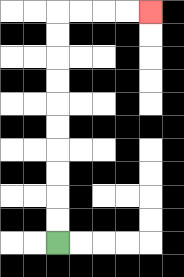{'start': '[2, 10]', 'end': '[6, 0]', 'path_directions': 'U,U,U,U,U,U,U,U,U,U,R,R,R,R', 'path_coordinates': '[[2, 10], [2, 9], [2, 8], [2, 7], [2, 6], [2, 5], [2, 4], [2, 3], [2, 2], [2, 1], [2, 0], [3, 0], [4, 0], [5, 0], [6, 0]]'}